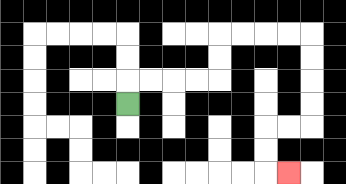{'start': '[5, 4]', 'end': '[12, 7]', 'path_directions': 'U,R,R,R,R,U,U,R,R,R,R,D,D,D,D,L,L,D,D,R', 'path_coordinates': '[[5, 4], [5, 3], [6, 3], [7, 3], [8, 3], [9, 3], [9, 2], [9, 1], [10, 1], [11, 1], [12, 1], [13, 1], [13, 2], [13, 3], [13, 4], [13, 5], [12, 5], [11, 5], [11, 6], [11, 7], [12, 7]]'}